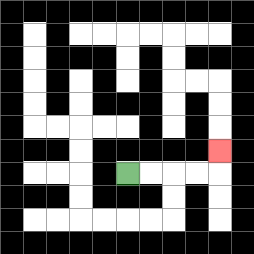{'start': '[5, 7]', 'end': '[9, 6]', 'path_directions': 'R,R,R,R,U', 'path_coordinates': '[[5, 7], [6, 7], [7, 7], [8, 7], [9, 7], [9, 6]]'}